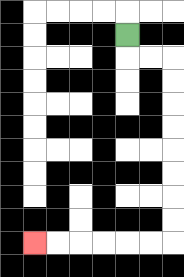{'start': '[5, 1]', 'end': '[1, 10]', 'path_directions': 'D,R,R,D,D,D,D,D,D,D,D,L,L,L,L,L,L', 'path_coordinates': '[[5, 1], [5, 2], [6, 2], [7, 2], [7, 3], [7, 4], [7, 5], [7, 6], [7, 7], [7, 8], [7, 9], [7, 10], [6, 10], [5, 10], [4, 10], [3, 10], [2, 10], [1, 10]]'}